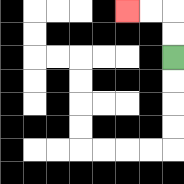{'start': '[7, 2]', 'end': '[5, 0]', 'path_directions': 'U,U,L,L', 'path_coordinates': '[[7, 2], [7, 1], [7, 0], [6, 0], [5, 0]]'}